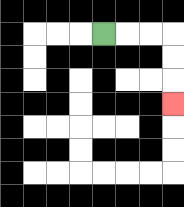{'start': '[4, 1]', 'end': '[7, 4]', 'path_directions': 'R,R,R,D,D,D', 'path_coordinates': '[[4, 1], [5, 1], [6, 1], [7, 1], [7, 2], [7, 3], [7, 4]]'}